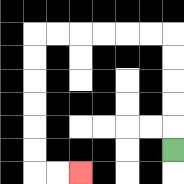{'start': '[7, 6]', 'end': '[3, 7]', 'path_directions': 'U,U,U,U,U,L,L,L,L,L,L,D,D,D,D,D,D,R,R', 'path_coordinates': '[[7, 6], [7, 5], [7, 4], [7, 3], [7, 2], [7, 1], [6, 1], [5, 1], [4, 1], [3, 1], [2, 1], [1, 1], [1, 2], [1, 3], [1, 4], [1, 5], [1, 6], [1, 7], [2, 7], [3, 7]]'}